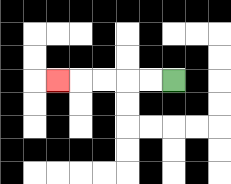{'start': '[7, 3]', 'end': '[2, 3]', 'path_directions': 'L,L,L,L,L', 'path_coordinates': '[[7, 3], [6, 3], [5, 3], [4, 3], [3, 3], [2, 3]]'}